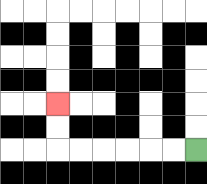{'start': '[8, 6]', 'end': '[2, 4]', 'path_directions': 'L,L,L,L,L,L,U,U', 'path_coordinates': '[[8, 6], [7, 6], [6, 6], [5, 6], [4, 6], [3, 6], [2, 6], [2, 5], [2, 4]]'}